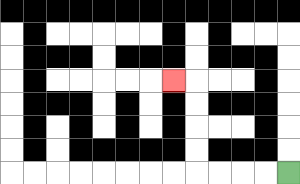{'start': '[12, 7]', 'end': '[7, 3]', 'path_directions': 'L,L,L,L,U,U,U,U,L', 'path_coordinates': '[[12, 7], [11, 7], [10, 7], [9, 7], [8, 7], [8, 6], [8, 5], [8, 4], [8, 3], [7, 3]]'}